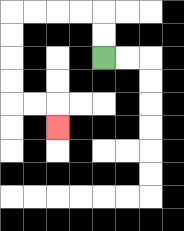{'start': '[4, 2]', 'end': '[2, 5]', 'path_directions': 'U,U,L,L,L,L,D,D,D,D,R,R,D', 'path_coordinates': '[[4, 2], [4, 1], [4, 0], [3, 0], [2, 0], [1, 0], [0, 0], [0, 1], [0, 2], [0, 3], [0, 4], [1, 4], [2, 4], [2, 5]]'}